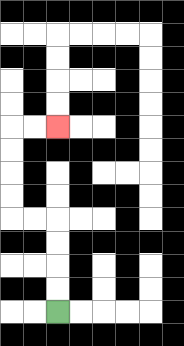{'start': '[2, 13]', 'end': '[2, 5]', 'path_directions': 'U,U,U,U,L,L,U,U,U,U,R,R', 'path_coordinates': '[[2, 13], [2, 12], [2, 11], [2, 10], [2, 9], [1, 9], [0, 9], [0, 8], [0, 7], [0, 6], [0, 5], [1, 5], [2, 5]]'}